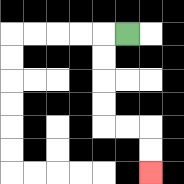{'start': '[5, 1]', 'end': '[6, 7]', 'path_directions': 'L,D,D,D,D,R,R,D,D', 'path_coordinates': '[[5, 1], [4, 1], [4, 2], [4, 3], [4, 4], [4, 5], [5, 5], [6, 5], [6, 6], [6, 7]]'}